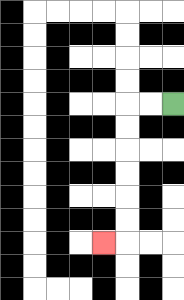{'start': '[7, 4]', 'end': '[4, 10]', 'path_directions': 'L,L,D,D,D,D,D,D,L', 'path_coordinates': '[[7, 4], [6, 4], [5, 4], [5, 5], [5, 6], [5, 7], [5, 8], [5, 9], [5, 10], [4, 10]]'}